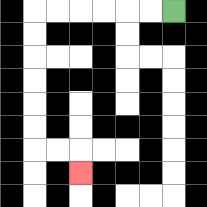{'start': '[7, 0]', 'end': '[3, 7]', 'path_directions': 'L,L,L,L,L,L,D,D,D,D,D,D,R,R,D', 'path_coordinates': '[[7, 0], [6, 0], [5, 0], [4, 0], [3, 0], [2, 0], [1, 0], [1, 1], [1, 2], [1, 3], [1, 4], [1, 5], [1, 6], [2, 6], [3, 6], [3, 7]]'}